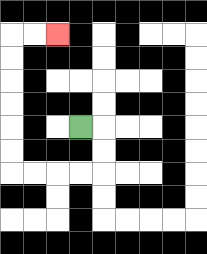{'start': '[3, 5]', 'end': '[2, 1]', 'path_directions': 'R,D,D,L,L,L,L,U,U,U,U,U,U,R,R', 'path_coordinates': '[[3, 5], [4, 5], [4, 6], [4, 7], [3, 7], [2, 7], [1, 7], [0, 7], [0, 6], [0, 5], [0, 4], [0, 3], [0, 2], [0, 1], [1, 1], [2, 1]]'}